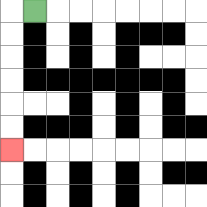{'start': '[1, 0]', 'end': '[0, 6]', 'path_directions': 'L,D,D,D,D,D,D', 'path_coordinates': '[[1, 0], [0, 0], [0, 1], [0, 2], [0, 3], [0, 4], [0, 5], [0, 6]]'}